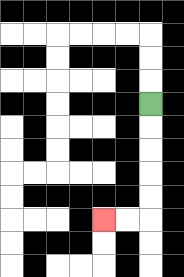{'start': '[6, 4]', 'end': '[4, 9]', 'path_directions': 'D,D,D,D,D,L,L', 'path_coordinates': '[[6, 4], [6, 5], [6, 6], [6, 7], [6, 8], [6, 9], [5, 9], [4, 9]]'}